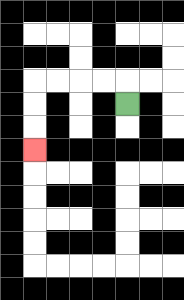{'start': '[5, 4]', 'end': '[1, 6]', 'path_directions': 'U,L,L,L,L,D,D,D', 'path_coordinates': '[[5, 4], [5, 3], [4, 3], [3, 3], [2, 3], [1, 3], [1, 4], [1, 5], [1, 6]]'}